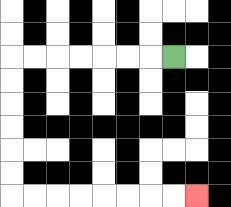{'start': '[7, 2]', 'end': '[8, 8]', 'path_directions': 'L,L,L,L,L,L,L,D,D,D,D,D,D,R,R,R,R,R,R,R,R', 'path_coordinates': '[[7, 2], [6, 2], [5, 2], [4, 2], [3, 2], [2, 2], [1, 2], [0, 2], [0, 3], [0, 4], [0, 5], [0, 6], [0, 7], [0, 8], [1, 8], [2, 8], [3, 8], [4, 8], [5, 8], [6, 8], [7, 8], [8, 8]]'}